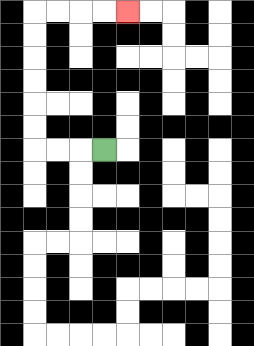{'start': '[4, 6]', 'end': '[5, 0]', 'path_directions': 'L,L,L,U,U,U,U,U,U,R,R,R,R', 'path_coordinates': '[[4, 6], [3, 6], [2, 6], [1, 6], [1, 5], [1, 4], [1, 3], [1, 2], [1, 1], [1, 0], [2, 0], [3, 0], [4, 0], [5, 0]]'}